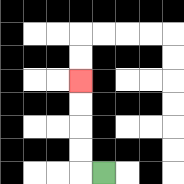{'start': '[4, 7]', 'end': '[3, 3]', 'path_directions': 'L,U,U,U,U', 'path_coordinates': '[[4, 7], [3, 7], [3, 6], [3, 5], [3, 4], [3, 3]]'}